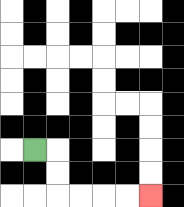{'start': '[1, 6]', 'end': '[6, 8]', 'path_directions': 'R,D,D,R,R,R,R', 'path_coordinates': '[[1, 6], [2, 6], [2, 7], [2, 8], [3, 8], [4, 8], [5, 8], [6, 8]]'}